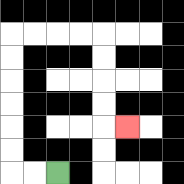{'start': '[2, 7]', 'end': '[5, 5]', 'path_directions': 'L,L,U,U,U,U,U,U,R,R,R,R,D,D,D,D,R', 'path_coordinates': '[[2, 7], [1, 7], [0, 7], [0, 6], [0, 5], [0, 4], [0, 3], [0, 2], [0, 1], [1, 1], [2, 1], [3, 1], [4, 1], [4, 2], [4, 3], [4, 4], [4, 5], [5, 5]]'}